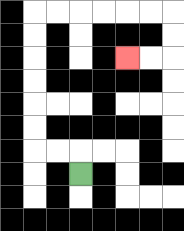{'start': '[3, 7]', 'end': '[5, 2]', 'path_directions': 'U,L,L,U,U,U,U,U,U,R,R,R,R,R,R,D,D,L,L', 'path_coordinates': '[[3, 7], [3, 6], [2, 6], [1, 6], [1, 5], [1, 4], [1, 3], [1, 2], [1, 1], [1, 0], [2, 0], [3, 0], [4, 0], [5, 0], [6, 0], [7, 0], [7, 1], [7, 2], [6, 2], [5, 2]]'}